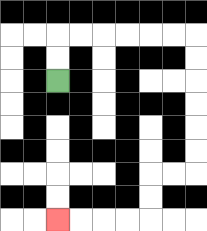{'start': '[2, 3]', 'end': '[2, 9]', 'path_directions': 'U,U,R,R,R,R,R,R,D,D,D,D,D,D,L,L,D,D,L,L,L,L', 'path_coordinates': '[[2, 3], [2, 2], [2, 1], [3, 1], [4, 1], [5, 1], [6, 1], [7, 1], [8, 1], [8, 2], [8, 3], [8, 4], [8, 5], [8, 6], [8, 7], [7, 7], [6, 7], [6, 8], [6, 9], [5, 9], [4, 9], [3, 9], [2, 9]]'}